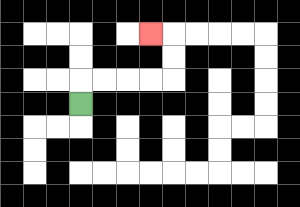{'start': '[3, 4]', 'end': '[6, 1]', 'path_directions': 'U,R,R,R,R,U,U,L', 'path_coordinates': '[[3, 4], [3, 3], [4, 3], [5, 3], [6, 3], [7, 3], [7, 2], [7, 1], [6, 1]]'}